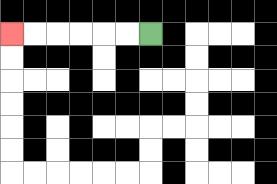{'start': '[6, 1]', 'end': '[0, 1]', 'path_directions': 'L,L,L,L,L,L', 'path_coordinates': '[[6, 1], [5, 1], [4, 1], [3, 1], [2, 1], [1, 1], [0, 1]]'}